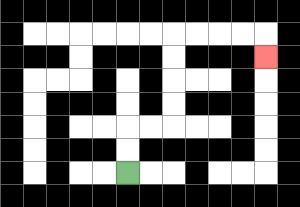{'start': '[5, 7]', 'end': '[11, 2]', 'path_directions': 'U,U,R,R,U,U,U,U,R,R,R,R,D', 'path_coordinates': '[[5, 7], [5, 6], [5, 5], [6, 5], [7, 5], [7, 4], [7, 3], [7, 2], [7, 1], [8, 1], [9, 1], [10, 1], [11, 1], [11, 2]]'}